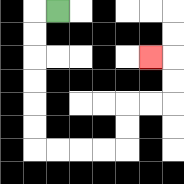{'start': '[2, 0]', 'end': '[6, 2]', 'path_directions': 'L,D,D,D,D,D,D,R,R,R,R,U,U,R,R,U,U,L', 'path_coordinates': '[[2, 0], [1, 0], [1, 1], [1, 2], [1, 3], [1, 4], [1, 5], [1, 6], [2, 6], [3, 6], [4, 6], [5, 6], [5, 5], [5, 4], [6, 4], [7, 4], [7, 3], [7, 2], [6, 2]]'}